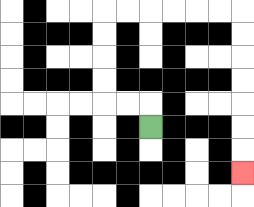{'start': '[6, 5]', 'end': '[10, 7]', 'path_directions': 'U,L,L,U,U,U,U,R,R,R,R,R,R,D,D,D,D,D,D,D', 'path_coordinates': '[[6, 5], [6, 4], [5, 4], [4, 4], [4, 3], [4, 2], [4, 1], [4, 0], [5, 0], [6, 0], [7, 0], [8, 0], [9, 0], [10, 0], [10, 1], [10, 2], [10, 3], [10, 4], [10, 5], [10, 6], [10, 7]]'}